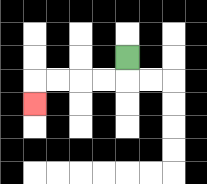{'start': '[5, 2]', 'end': '[1, 4]', 'path_directions': 'D,L,L,L,L,D', 'path_coordinates': '[[5, 2], [5, 3], [4, 3], [3, 3], [2, 3], [1, 3], [1, 4]]'}